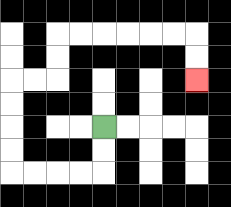{'start': '[4, 5]', 'end': '[8, 3]', 'path_directions': 'D,D,L,L,L,L,U,U,U,U,R,R,U,U,R,R,R,R,R,R,D,D', 'path_coordinates': '[[4, 5], [4, 6], [4, 7], [3, 7], [2, 7], [1, 7], [0, 7], [0, 6], [0, 5], [0, 4], [0, 3], [1, 3], [2, 3], [2, 2], [2, 1], [3, 1], [4, 1], [5, 1], [6, 1], [7, 1], [8, 1], [8, 2], [8, 3]]'}